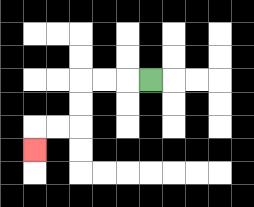{'start': '[6, 3]', 'end': '[1, 6]', 'path_directions': 'L,L,L,D,D,L,L,D', 'path_coordinates': '[[6, 3], [5, 3], [4, 3], [3, 3], [3, 4], [3, 5], [2, 5], [1, 5], [1, 6]]'}